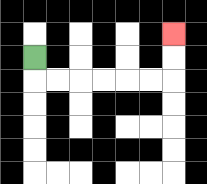{'start': '[1, 2]', 'end': '[7, 1]', 'path_directions': 'D,R,R,R,R,R,R,U,U', 'path_coordinates': '[[1, 2], [1, 3], [2, 3], [3, 3], [4, 3], [5, 3], [6, 3], [7, 3], [7, 2], [7, 1]]'}